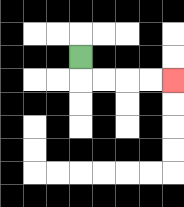{'start': '[3, 2]', 'end': '[7, 3]', 'path_directions': 'D,R,R,R,R', 'path_coordinates': '[[3, 2], [3, 3], [4, 3], [5, 3], [6, 3], [7, 3]]'}